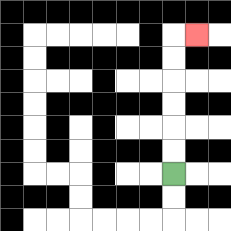{'start': '[7, 7]', 'end': '[8, 1]', 'path_directions': 'U,U,U,U,U,U,R', 'path_coordinates': '[[7, 7], [7, 6], [7, 5], [7, 4], [7, 3], [7, 2], [7, 1], [8, 1]]'}